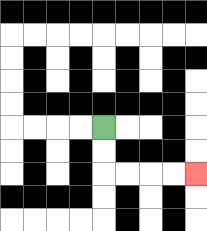{'start': '[4, 5]', 'end': '[8, 7]', 'path_directions': 'D,D,R,R,R,R', 'path_coordinates': '[[4, 5], [4, 6], [4, 7], [5, 7], [6, 7], [7, 7], [8, 7]]'}